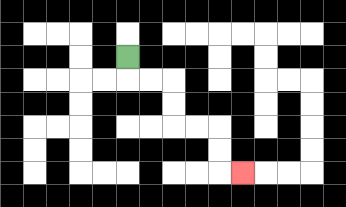{'start': '[5, 2]', 'end': '[10, 7]', 'path_directions': 'D,R,R,D,D,R,R,D,D,R', 'path_coordinates': '[[5, 2], [5, 3], [6, 3], [7, 3], [7, 4], [7, 5], [8, 5], [9, 5], [9, 6], [9, 7], [10, 7]]'}